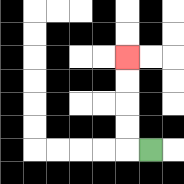{'start': '[6, 6]', 'end': '[5, 2]', 'path_directions': 'L,U,U,U,U', 'path_coordinates': '[[6, 6], [5, 6], [5, 5], [5, 4], [5, 3], [5, 2]]'}